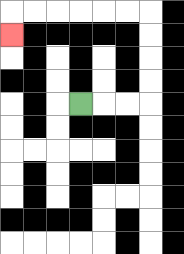{'start': '[3, 4]', 'end': '[0, 1]', 'path_directions': 'R,R,R,U,U,U,U,L,L,L,L,L,L,D', 'path_coordinates': '[[3, 4], [4, 4], [5, 4], [6, 4], [6, 3], [6, 2], [6, 1], [6, 0], [5, 0], [4, 0], [3, 0], [2, 0], [1, 0], [0, 0], [0, 1]]'}